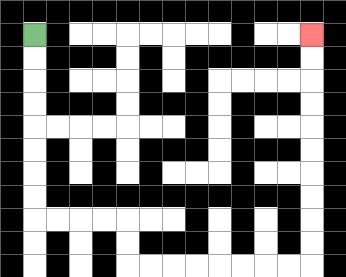{'start': '[1, 1]', 'end': '[13, 1]', 'path_directions': 'D,D,D,D,D,D,D,D,R,R,R,R,D,D,R,R,R,R,R,R,R,R,U,U,U,U,U,U,U,U,U,U', 'path_coordinates': '[[1, 1], [1, 2], [1, 3], [1, 4], [1, 5], [1, 6], [1, 7], [1, 8], [1, 9], [2, 9], [3, 9], [4, 9], [5, 9], [5, 10], [5, 11], [6, 11], [7, 11], [8, 11], [9, 11], [10, 11], [11, 11], [12, 11], [13, 11], [13, 10], [13, 9], [13, 8], [13, 7], [13, 6], [13, 5], [13, 4], [13, 3], [13, 2], [13, 1]]'}